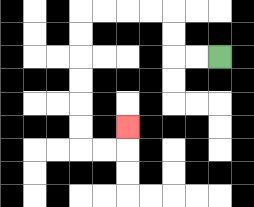{'start': '[9, 2]', 'end': '[5, 5]', 'path_directions': 'L,L,U,U,L,L,L,L,D,D,D,D,D,D,R,R,U', 'path_coordinates': '[[9, 2], [8, 2], [7, 2], [7, 1], [7, 0], [6, 0], [5, 0], [4, 0], [3, 0], [3, 1], [3, 2], [3, 3], [3, 4], [3, 5], [3, 6], [4, 6], [5, 6], [5, 5]]'}